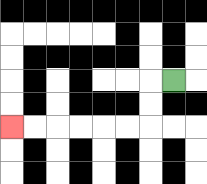{'start': '[7, 3]', 'end': '[0, 5]', 'path_directions': 'L,D,D,L,L,L,L,L,L', 'path_coordinates': '[[7, 3], [6, 3], [6, 4], [6, 5], [5, 5], [4, 5], [3, 5], [2, 5], [1, 5], [0, 5]]'}